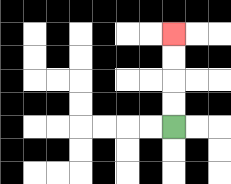{'start': '[7, 5]', 'end': '[7, 1]', 'path_directions': 'U,U,U,U', 'path_coordinates': '[[7, 5], [7, 4], [7, 3], [7, 2], [7, 1]]'}